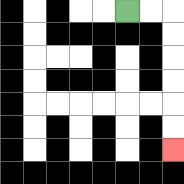{'start': '[5, 0]', 'end': '[7, 6]', 'path_directions': 'R,R,D,D,D,D,D,D', 'path_coordinates': '[[5, 0], [6, 0], [7, 0], [7, 1], [7, 2], [7, 3], [7, 4], [7, 5], [7, 6]]'}